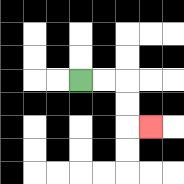{'start': '[3, 3]', 'end': '[6, 5]', 'path_directions': 'R,R,D,D,R', 'path_coordinates': '[[3, 3], [4, 3], [5, 3], [5, 4], [5, 5], [6, 5]]'}